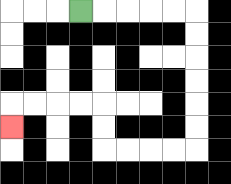{'start': '[3, 0]', 'end': '[0, 5]', 'path_directions': 'R,R,R,R,R,D,D,D,D,D,D,L,L,L,L,U,U,L,L,L,L,D', 'path_coordinates': '[[3, 0], [4, 0], [5, 0], [6, 0], [7, 0], [8, 0], [8, 1], [8, 2], [8, 3], [8, 4], [8, 5], [8, 6], [7, 6], [6, 6], [5, 6], [4, 6], [4, 5], [4, 4], [3, 4], [2, 4], [1, 4], [0, 4], [0, 5]]'}